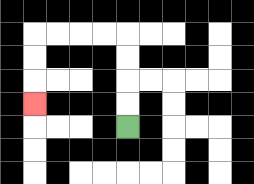{'start': '[5, 5]', 'end': '[1, 4]', 'path_directions': 'U,U,U,U,L,L,L,L,D,D,D', 'path_coordinates': '[[5, 5], [5, 4], [5, 3], [5, 2], [5, 1], [4, 1], [3, 1], [2, 1], [1, 1], [1, 2], [1, 3], [1, 4]]'}